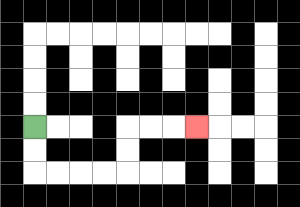{'start': '[1, 5]', 'end': '[8, 5]', 'path_directions': 'D,D,R,R,R,R,U,U,R,R,R', 'path_coordinates': '[[1, 5], [1, 6], [1, 7], [2, 7], [3, 7], [4, 7], [5, 7], [5, 6], [5, 5], [6, 5], [7, 5], [8, 5]]'}